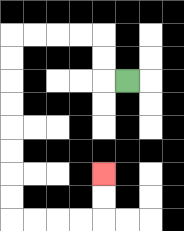{'start': '[5, 3]', 'end': '[4, 7]', 'path_directions': 'L,U,U,L,L,L,L,D,D,D,D,D,D,D,D,R,R,R,R,U,U', 'path_coordinates': '[[5, 3], [4, 3], [4, 2], [4, 1], [3, 1], [2, 1], [1, 1], [0, 1], [0, 2], [0, 3], [0, 4], [0, 5], [0, 6], [0, 7], [0, 8], [0, 9], [1, 9], [2, 9], [3, 9], [4, 9], [4, 8], [4, 7]]'}